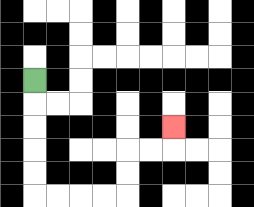{'start': '[1, 3]', 'end': '[7, 5]', 'path_directions': 'D,D,D,D,D,R,R,R,R,U,U,R,R,U', 'path_coordinates': '[[1, 3], [1, 4], [1, 5], [1, 6], [1, 7], [1, 8], [2, 8], [3, 8], [4, 8], [5, 8], [5, 7], [5, 6], [6, 6], [7, 6], [7, 5]]'}